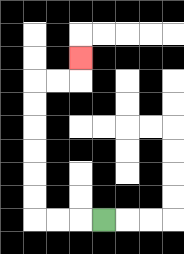{'start': '[4, 9]', 'end': '[3, 2]', 'path_directions': 'L,L,L,U,U,U,U,U,U,R,R,U', 'path_coordinates': '[[4, 9], [3, 9], [2, 9], [1, 9], [1, 8], [1, 7], [1, 6], [1, 5], [1, 4], [1, 3], [2, 3], [3, 3], [3, 2]]'}